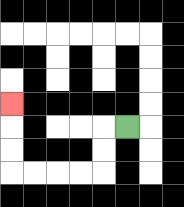{'start': '[5, 5]', 'end': '[0, 4]', 'path_directions': 'L,D,D,L,L,L,L,U,U,U', 'path_coordinates': '[[5, 5], [4, 5], [4, 6], [4, 7], [3, 7], [2, 7], [1, 7], [0, 7], [0, 6], [0, 5], [0, 4]]'}